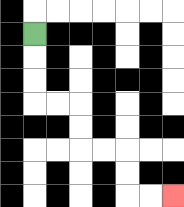{'start': '[1, 1]', 'end': '[7, 8]', 'path_directions': 'D,D,D,R,R,D,D,R,R,D,D,R,R', 'path_coordinates': '[[1, 1], [1, 2], [1, 3], [1, 4], [2, 4], [3, 4], [3, 5], [3, 6], [4, 6], [5, 6], [5, 7], [5, 8], [6, 8], [7, 8]]'}